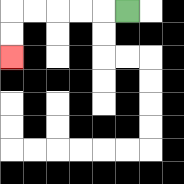{'start': '[5, 0]', 'end': '[0, 2]', 'path_directions': 'L,L,L,L,L,D,D', 'path_coordinates': '[[5, 0], [4, 0], [3, 0], [2, 0], [1, 0], [0, 0], [0, 1], [0, 2]]'}